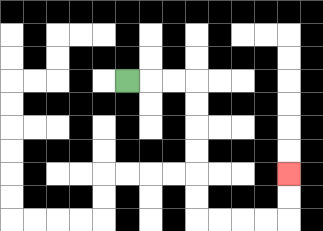{'start': '[5, 3]', 'end': '[12, 7]', 'path_directions': 'R,R,R,D,D,D,D,D,D,R,R,R,R,U,U', 'path_coordinates': '[[5, 3], [6, 3], [7, 3], [8, 3], [8, 4], [8, 5], [8, 6], [8, 7], [8, 8], [8, 9], [9, 9], [10, 9], [11, 9], [12, 9], [12, 8], [12, 7]]'}